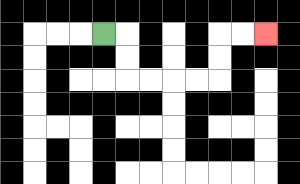{'start': '[4, 1]', 'end': '[11, 1]', 'path_directions': 'R,D,D,R,R,R,R,U,U,R,R', 'path_coordinates': '[[4, 1], [5, 1], [5, 2], [5, 3], [6, 3], [7, 3], [8, 3], [9, 3], [9, 2], [9, 1], [10, 1], [11, 1]]'}